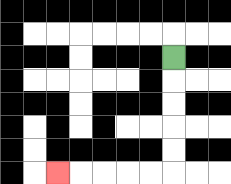{'start': '[7, 2]', 'end': '[2, 7]', 'path_directions': 'D,D,D,D,D,L,L,L,L,L', 'path_coordinates': '[[7, 2], [7, 3], [7, 4], [7, 5], [7, 6], [7, 7], [6, 7], [5, 7], [4, 7], [3, 7], [2, 7]]'}